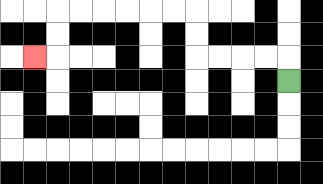{'start': '[12, 3]', 'end': '[1, 2]', 'path_directions': 'U,L,L,L,L,U,U,L,L,L,L,L,L,D,D,L', 'path_coordinates': '[[12, 3], [12, 2], [11, 2], [10, 2], [9, 2], [8, 2], [8, 1], [8, 0], [7, 0], [6, 0], [5, 0], [4, 0], [3, 0], [2, 0], [2, 1], [2, 2], [1, 2]]'}